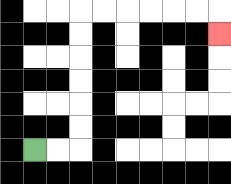{'start': '[1, 6]', 'end': '[9, 1]', 'path_directions': 'R,R,U,U,U,U,U,U,R,R,R,R,R,R,D', 'path_coordinates': '[[1, 6], [2, 6], [3, 6], [3, 5], [3, 4], [3, 3], [3, 2], [3, 1], [3, 0], [4, 0], [5, 0], [6, 0], [7, 0], [8, 0], [9, 0], [9, 1]]'}